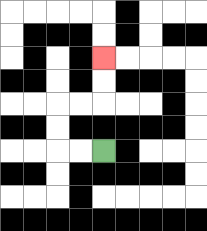{'start': '[4, 6]', 'end': '[4, 2]', 'path_directions': 'L,L,U,U,R,R,U,U', 'path_coordinates': '[[4, 6], [3, 6], [2, 6], [2, 5], [2, 4], [3, 4], [4, 4], [4, 3], [4, 2]]'}